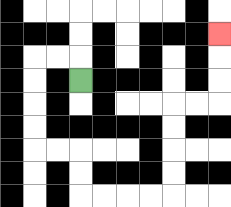{'start': '[3, 3]', 'end': '[9, 1]', 'path_directions': 'U,L,L,D,D,D,D,R,R,D,D,R,R,R,R,U,U,U,U,R,R,U,U,U', 'path_coordinates': '[[3, 3], [3, 2], [2, 2], [1, 2], [1, 3], [1, 4], [1, 5], [1, 6], [2, 6], [3, 6], [3, 7], [3, 8], [4, 8], [5, 8], [6, 8], [7, 8], [7, 7], [7, 6], [7, 5], [7, 4], [8, 4], [9, 4], [9, 3], [9, 2], [9, 1]]'}